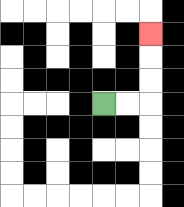{'start': '[4, 4]', 'end': '[6, 1]', 'path_directions': 'R,R,U,U,U', 'path_coordinates': '[[4, 4], [5, 4], [6, 4], [6, 3], [6, 2], [6, 1]]'}